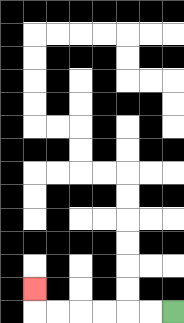{'start': '[7, 13]', 'end': '[1, 12]', 'path_directions': 'L,L,L,L,L,L,U', 'path_coordinates': '[[7, 13], [6, 13], [5, 13], [4, 13], [3, 13], [2, 13], [1, 13], [1, 12]]'}